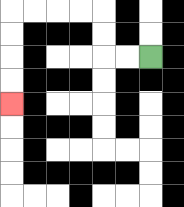{'start': '[6, 2]', 'end': '[0, 4]', 'path_directions': 'L,L,U,U,L,L,L,L,D,D,D,D', 'path_coordinates': '[[6, 2], [5, 2], [4, 2], [4, 1], [4, 0], [3, 0], [2, 0], [1, 0], [0, 0], [0, 1], [0, 2], [0, 3], [0, 4]]'}